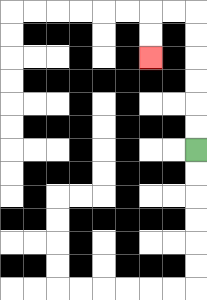{'start': '[8, 6]', 'end': '[6, 2]', 'path_directions': 'U,U,U,U,U,U,L,L,D,D', 'path_coordinates': '[[8, 6], [8, 5], [8, 4], [8, 3], [8, 2], [8, 1], [8, 0], [7, 0], [6, 0], [6, 1], [6, 2]]'}